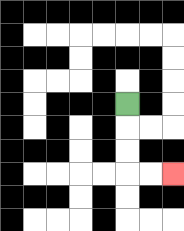{'start': '[5, 4]', 'end': '[7, 7]', 'path_directions': 'D,D,D,R,R', 'path_coordinates': '[[5, 4], [5, 5], [5, 6], [5, 7], [6, 7], [7, 7]]'}